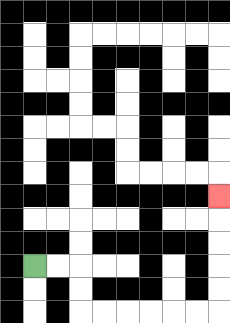{'start': '[1, 11]', 'end': '[9, 8]', 'path_directions': 'R,R,D,D,R,R,R,R,R,R,U,U,U,U,U', 'path_coordinates': '[[1, 11], [2, 11], [3, 11], [3, 12], [3, 13], [4, 13], [5, 13], [6, 13], [7, 13], [8, 13], [9, 13], [9, 12], [9, 11], [9, 10], [9, 9], [9, 8]]'}